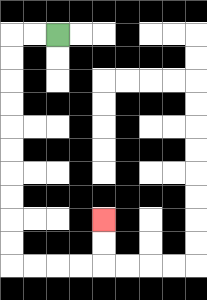{'start': '[2, 1]', 'end': '[4, 9]', 'path_directions': 'L,L,D,D,D,D,D,D,D,D,D,D,R,R,R,R,U,U', 'path_coordinates': '[[2, 1], [1, 1], [0, 1], [0, 2], [0, 3], [0, 4], [0, 5], [0, 6], [0, 7], [0, 8], [0, 9], [0, 10], [0, 11], [1, 11], [2, 11], [3, 11], [4, 11], [4, 10], [4, 9]]'}